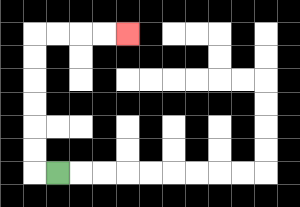{'start': '[2, 7]', 'end': '[5, 1]', 'path_directions': 'L,U,U,U,U,U,U,R,R,R,R', 'path_coordinates': '[[2, 7], [1, 7], [1, 6], [1, 5], [1, 4], [1, 3], [1, 2], [1, 1], [2, 1], [3, 1], [4, 1], [5, 1]]'}